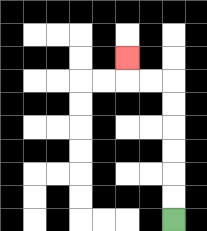{'start': '[7, 9]', 'end': '[5, 2]', 'path_directions': 'U,U,U,U,U,U,L,L,U', 'path_coordinates': '[[7, 9], [7, 8], [7, 7], [7, 6], [7, 5], [7, 4], [7, 3], [6, 3], [5, 3], [5, 2]]'}